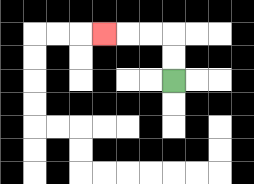{'start': '[7, 3]', 'end': '[4, 1]', 'path_directions': 'U,U,L,L,L', 'path_coordinates': '[[7, 3], [7, 2], [7, 1], [6, 1], [5, 1], [4, 1]]'}